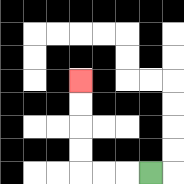{'start': '[6, 7]', 'end': '[3, 3]', 'path_directions': 'L,L,L,U,U,U,U', 'path_coordinates': '[[6, 7], [5, 7], [4, 7], [3, 7], [3, 6], [3, 5], [3, 4], [3, 3]]'}